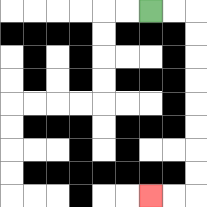{'start': '[6, 0]', 'end': '[6, 8]', 'path_directions': 'R,R,D,D,D,D,D,D,D,D,L,L', 'path_coordinates': '[[6, 0], [7, 0], [8, 0], [8, 1], [8, 2], [8, 3], [8, 4], [8, 5], [8, 6], [8, 7], [8, 8], [7, 8], [6, 8]]'}